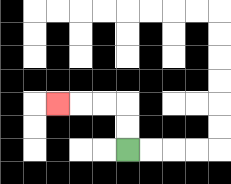{'start': '[5, 6]', 'end': '[2, 4]', 'path_directions': 'U,U,L,L,L', 'path_coordinates': '[[5, 6], [5, 5], [5, 4], [4, 4], [3, 4], [2, 4]]'}